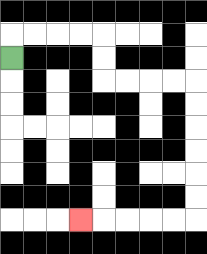{'start': '[0, 2]', 'end': '[3, 9]', 'path_directions': 'U,R,R,R,R,D,D,R,R,R,R,D,D,D,D,D,D,L,L,L,L,L', 'path_coordinates': '[[0, 2], [0, 1], [1, 1], [2, 1], [3, 1], [4, 1], [4, 2], [4, 3], [5, 3], [6, 3], [7, 3], [8, 3], [8, 4], [8, 5], [8, 6], [8, 7], [8, 8], [8, 9], [7, 9], [6, 9], [5, 9], [4, 9], [3, 9]]'}